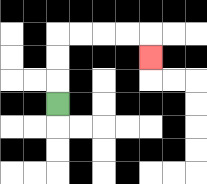{'start': '[2, 4]', 'end': '[6, 2]', 'path_directions': 'U,U,U,R,R,R,R,D', 'path_coordinates': '[[2, 4], [2, 3], [2, 2], [2, 1], [3, 1], [4, 1], [5, 1], [6, 1], [6, 2]]'}